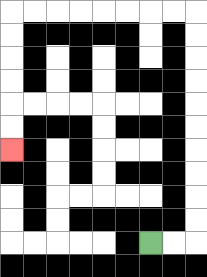{'start': '[6, 10]', 'end': '[0, 6]', 'path_directions': 'R,R,U,U,U,U,U,U,U,U,U,U,L,L,L,L,L,L,L,L,D,D,D,D,D,D', 'path_coordinates': '[[6, 10], [7, 10], [8, 10], [8, 9], [8, 8], [8, 7], [8, 6], [8, 5], [8, 4], [8, 3], [8, 2], [8, 1], [8, 0], [7, 0], [6, 0], [5, 0], [4, 0], [3, 0], [2, 0], [1, 0], [0, 0], [0, 1], [0, 2], [0, 3], [0, 4], [0, 5], [0, 6]]'}